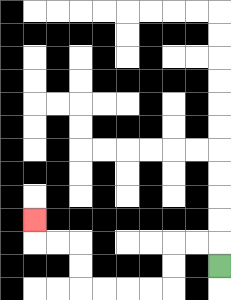{'start': '[9, 11]', 'end': '[1, 9]', 'path_directions': 'U,L,L,D,D,L,L,L,L,U,U,L,L,U', 'path_coordinates': '[[9, 11], [9, 10], [8, 10], [7, 10], [7, 11], [7, 12], [6, 12], [5, 12], [4, 12], [3, 12], [3, 11], [3, 10], [2, 10], [1, 10], [1, 9]]'}